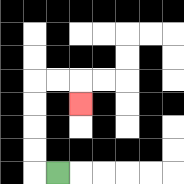{'start': '[2, 7]', 'end': '[3, 4]', 'path_directions': 'L,U,U,U,U,R,R,D', 'path_coordinates': '[[2, 7], [1, 7], [1, 6], [1, 5], [1, 4], [1, 3], [2, 3], [3, 3], [3, 4]]'}